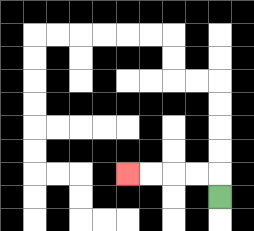{'start': '[9, 8]', 'end': '[5, 7]', 'path_directions': 'U,L,L,L,L', 'path_coordinates': '[[9, 8], [9, 7], [8, 7], [7, 7], [6, 7], [5, 7]]'}